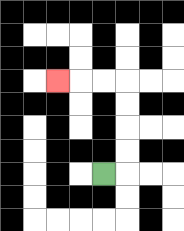{'start': '[4, 7]', 'end': '[2, 3]', 'path_directions': 'R,U,U,U,U,L,L,L', 'path_coordinates': '[[4, 7], [5, 7], [5, 6], [5, 5], [5, 4], [5, 3], [4, 3], [3, 3], [2, 3]]'}